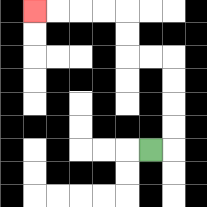{'start': '[6, 6]', 'end': '[1, 0]', 'path_directions': 'R,U,U,U,U,L,L,U,U,L,L,L,L', 'path_coordinates': '[[6, 6], [7, 6], [7, 5], [7, 4], [7, 3], [7, 2], [6, 2], [5, 2], [5, 1], [5, 0], [4, 0], [3, 0], [2, 0], [1, 0]]'}